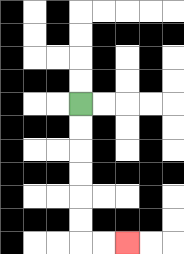{'start': '[3, 4]', 'end': '[5, 10]', 'path_directions': 'D,D,D,D,D,D,R,R', 'path_coordinates': '[[3, 4], [3, 5], [3, 6], [3, 7], [3, 8], [3, 9], [3, 10], [4, 10], [5, 10]]'}